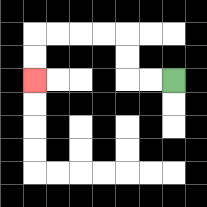{'start': '[7, 3]', 'end': '[1, 3]', 'path_directions': 'L,L,U,U,L,L,L,L,D,D', 'path_coordinates': '[[7, 3], [6, 3], [5, 3], [5, 2], [5, 1], [4, 1], [3, 1], [2, 1], [1, 1], [1, 2], [1, 3]]'}